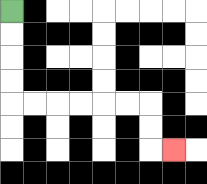{'start': '[0, 0]', 'end': '[7, 6]', 'path_directions': 'D,D,D,D,R,R,R,R,R,R,D,D,R', 'path_coordinates': '[[0, 0], [0, 1], [0, 2], [0, 3], [0, 4], [1, 4], [2, 4], [3, 4], [4, 4], [5, 4], [6, 4], [6, 5], [6, 6], [7, 6]]'}